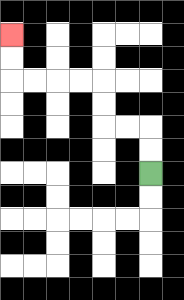{'start': '[6, 7]', 'end': '[0, 1]', 'path_directions': 'U,U,L,L,U,U,L,L,L,L,U,U', 'path_coordinates': '[[6, 7], [6, 6], [6, 5], [5, 5], [4, 5], [4, 4], [4, 3], [3, 3], [2, 3], [1, 3], [0, 3], [0, 2], [0, 1]]'}